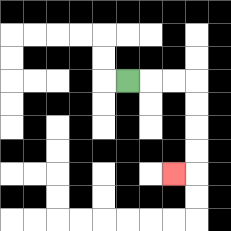{'start': '[5, 3]', 'end': '[7, 7]', 'path_directions': 'R,R,R,D,D,D,D,L', 'path_coordinates': '[[5, 3], [6, 3], [7, 3], [8, 3], [8, 4], [8, 5], [8, 6], [8, 7], [7, 7]]'}